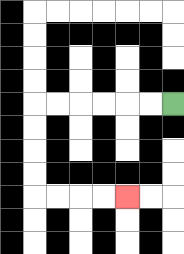{'start': '[7, 4]', 'end': '[5, 8]', 'path_directions': 'L,L,L,L,L,L,D,D,D,D,R,R,R,R', 'path_coordinates': '[[7, 4], [6, 4], [5, 4], [4, 4], [3, 4], [2, 4], [1, 4], [1, 5], [1, 6], [1, 7], [1, 8], [2, 8], [3, 8], [4, 8], [5, 8]]'}